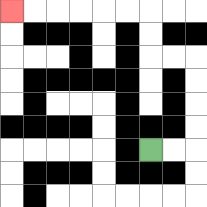{'start': '[6, 6]', 'end': '[0, 0]', 'path_directions': 'R,R,U,U,U,U,L,L,U,U,L,L,L,L,L,L', 'path_coordinates': '[[6, 6], [7, 6], [8, 6], [8, 5], [8, 4], [8, 3], [8, 2], [7, 2], [6, 2], [6, 1], [6, 0], [5, 0], [4, 0], [3, 0], [2, 0], [1, 0], [0, 0]]'}